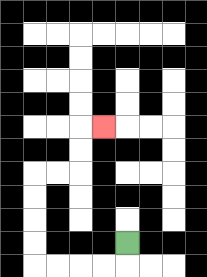{'start': '[5, 10]', 'end': '[4, 5]', 'path_directions': 'D,L,L,L,L,U,U,U,U,R,R,U,U,R', 'path_coordinates': '[[5, 10], [5, 11], [4, 11], [3, 11], [2, 11], [1, 11], [1, 10], [1, 9], [1, 8], [1, 7], [2, 7], [3, 7], [3, 6], [3, 5], [4, 5]]'}